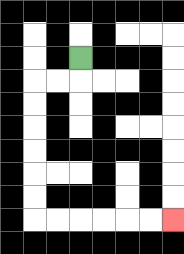{'start': '[3, 2]', 'end': '[7, 9]', 'path_directions': 'D,L,L,D,D,D,D,D,D,R,R,R,R,R,R', 'path_coordinates': '[[3, 2], [3, 3], [2, 3], [1, 3], [1, 4], [1, 5], [1, 6], [1, 7], [1, 8], [1, 9], [2, 9], [3, 9], [4, 9], [5, 9], [6, 9], [7, 9]]'}